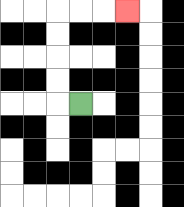{'start': '[3, 4]', 'end': '[5, 0]', 'path_directions': 'L,U,U,U,U,R,R,R', 'path_coordinates': '[[3, 4], [2, 4], [2, 3], [2, 2], [2, 1], [2, 0], [3, 0], [4, 0], [5, 0]]'}